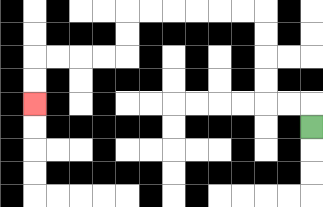{'start': '[13, 5]', 'end': '[1, 4]', 'path_directions': 'U,L,L,U,U,U,U,L,L,L,L,L,L,D,D,L,L,L,L,D,D', 'path_coordinates': '[[13, 5], [13, 4], [12, 4], [11, 4], [11, 3], [11, 2], [11, 1], [11, 0], [10, 0], [9, 0], [8, 0], [7, 0], [6, 0], [5, 0], [5, 1], [5, 2], [4, 2], [3, 2], [2, 2], [1, 2], [1, 3], [1, 4]]'}